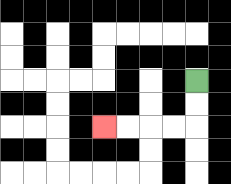{'start': '[8, 3]', 'end': '[4, 5]', 'path_directions': 'D,D,L,L,L,L', 'path_coordinates': '[[8, 3], [8, 4], [8, 5], [7, 5], [6, 5], [5, 5], [4, 5]]'}